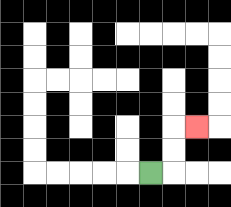{'start': '[6, 7]', 'end': '[8, 5]', 'path_directions': 'R,U,U,R', 'path_coordinates': '[[6, 7], [7, 7], [7, 6], [7, 5], [8, 5]]'}